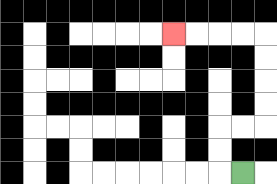{'start': '[10, 7]', 'end': '[7, 1]', 'path_directions': 'L,U,U,R,R,U,U,U,U,L,L,L,L', 'path_coordinates': '[[10, 7], [9, 7], [9, 6], [9, 5], [10, 5], [11, 5], [11, 4], [11, 3], [11, 2], [11, 1], [10, 1], [9, 1], [8, 1], [7, 1]]'}